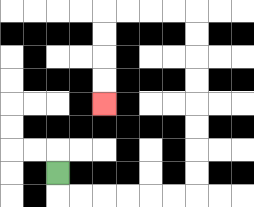{'start': '[2, 7]', 'end': '[4, 4]', 'path_directions': 'D,R,R,R,R,R,R,U,U,U,U,U,U,U,U,L,L,L,L,D,D,D,D', 'path_coordinates': '[[2, 7], [2, 8], [3, 8], [4, 8], [5, 8], [6, 8], [7, 8], [8, 8], [8, 7], [8, 6], [8, 5], [8, 4], [8, 3], [8, 2], [8, 1], [8, 0], [7, 0], [6, 0], [5, 0], [4, 0], [4, 1], [4, 2], [4, 3], [4, 4]]'}